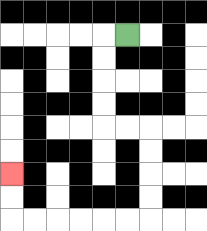{'start': '[5, 1]', 'end': '[0, 7]', 'path_directions': 'L,D,D,D,D,R,R,D,D,D,D,L,L,L,L,L,L,U,U', 'path_coordinates': '[[5, 1], [4, 1], [4, 2], [4, 3], [4, 4], [4, 5], [5, 5], [6, 5], [6, 6], [6, 7], [6, 8], [6, 9], [5, 9], [4, 9], [3, 9], [2, 9], [1, 9], [0, 9], [0, 8], [0, 7]]'}